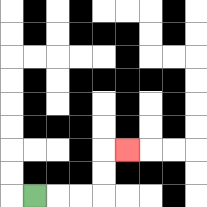{'start': '[1, 8]', 'end': '[5, 6]', 'path_directions': 'R,R,R,U,U,R', 'path_coordinates': '[[1, 8], [2, 8], [3, 8], [4, 8], [4, 7], [4, 6], [5, 6]]'}